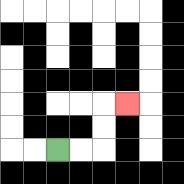{'start': '[2, 6]', 'end': '[5, 4]', 'path_directions': 'R,R,U,U,R', 'path_coordinates': '[[2, 6], [3, 6], [4, 6], [4, 5], [4, 4], [5, 4]]'}